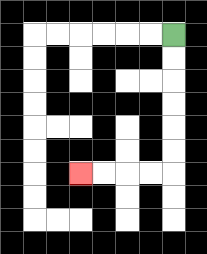{'start': '[7, 1]', 'end': '[3, 7]', 'path_directions': 'D,D,D,D,D,D,L,L,L,L', 'path_coordinates': '[[7, 1], [7, 2], [7, 3], [7, 4], [7, 5], [7, 6], [7, 7], [6, 7], [5, 7], [4, 7], [3, 7]]'}